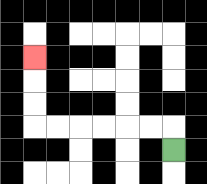{'start': '[7, 6]', 'end': '[1, 2]', 'path_directions': 'U,L,L,L,L,L,L,U,U,U', 'path_coordinates': '[[7, 6], [7, 5], [6, 5], [5, 5], [4, 5], [3, 5], [2, 5], [1, 5], [1, 4], [1, 3], [1, 2]]'}